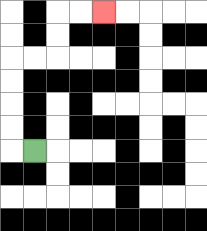{'start': '[1, 6]', 'end': '[4, 0]', 'path_directions': 'L,U,U,U,U,R,R,U,U,R,R', 'path_coordinates': '[[1, 6], [0, 6], [0, 5], [0, 4], [0, 3], [0, 2], [1, 2], [2, 2], [2, 1], [2, 0], [3, 0], [4, 0]]'}